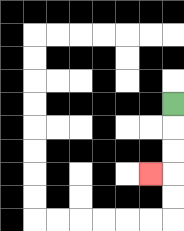{'start': '[7, 4]', 'end': '[6, 7]', 'path_directions': 'D,D,D,L', 'path_coordinates': '[[7, 4], [7, 5], [7, 6], [7, 7], [6, 7]]'}